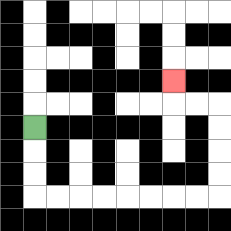{'start': '[1, 5]', 'end': '[7, 3]', 'path_directions': 'D,D,D,R,R,R,R,R,R,R,R,U,U,U,U,L,L,U', 'path_coordinates': '[[1, 5], [1, 6], [1, 7], [1, 8], [2, 8], [3, 8], [4, 8], [5, 8], [6, 8], [7, 8], [8, 8], [9, 8], [9, 7], [9, 6], [9, 5], [9, 4], [8, 4], [7, 4], [7, 3]]'}